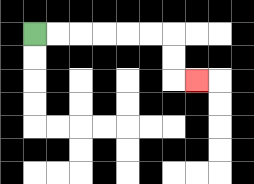{'start': '[1, 1]', 'end': '[8, 3]', 'path_directions': 'R,R,R,R,R,R,D,D,R', 'path_coordinates': '[[1, 1], [2, 1], [3, 1], [4, 1], [5, 1], [6, 1], [7, 1], [7, 2], [7, 3], [8, 3]]'}